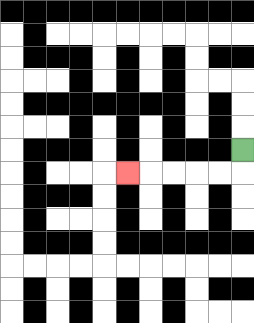{'start': '[10, 6]', 'end': '[5, 7]', 'path_directions': 'D,L,L,L,L,L', 'path_coordinates': '[[10, 6], [10, 7], [9, 7], [8, 7], [7, 7], [6, 7], [5, 7]]'}